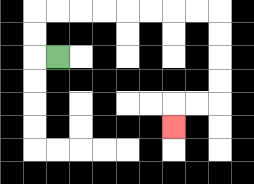{'start': '[2, 2]', 'end': '[7, 5]', 'path_directions': 'L,U,U,R,R,R,R,R,R,R,R,D,D,D,D,L,L,D', 'path_coordinates': '[[2, 2], [1, 2], [1, 1], [1, 0], [2, 0], [3, 0], [4, 0], [5, 0], [6, 0], [7, 0], [8, 0], [9, 0], [9, 1], [9, 2], [9, 3], [9, 4], [8, 4], [7, 4], [7, 5]]'}